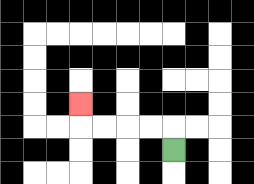{'start': '[7, 6]', 'end': '[3, 4]', 'path_directions': 'U,L,L,L,L,U', 'path_coordinates': '[[7, 6], [7, 5], [6, 5], [5, 5], [4, 5], [3, 5], [3, 4]]'}